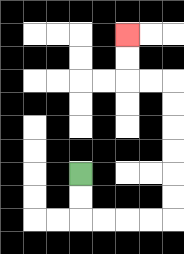{'start': '[3, 7]', 'end': '[5, 1]', 'path_directions': 'D,D,R,R,R,R,U,U,U,U,U,U,L,L,U,U', 'path_coordinates': '[[3, 7], [3, 8], [3, 9], [4, 9], [5, 9], [6, 9], [7, 9], [7, 8], [7, 7], [7, 6], [7, 5], [7, 4], [7, 3], [6, 3], [5, 3], [5, 2], [5, 1]]'}